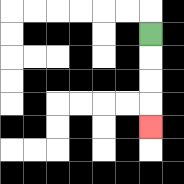{'start': '[6, 1]', 'end': '[6, 5]', 'path_directions': 'D,D,D,D', 'path_coordinates': '[[6, 1], [6, 2], [6, 3], [6, 4], [6, 5]]'}